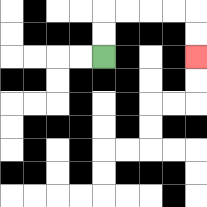{'start': '[4, 2]', 'end': '[8, 2]', 'path_directions': 'U,U,R,R,R,R,D,D', 'path_coordinates': '[[4, 2], [4, 1], [4, 0], [5, 0], [6, 0], [7, 0], [8, 0], [8, 1], [8, 2]]'}